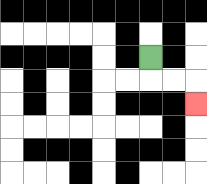{'start': '[6, 2]', 'end': '[8, 4]', 'path_directions': 'D,R,R,D', 'path_coordinates': '[[6, 2], [6, 3], [7, 3], [8, 3], [8, 4]]'}